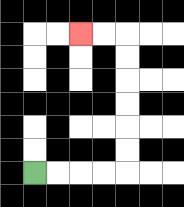{'start': '[1, 7]', 'end': '[3, 1]', 'path_directions': 'R,R,R,R,U,U,U,U,U,U,L,L', 'path_coordinates': '[[1, 7], [2, 7], [3, 7], [4, 7], [5, 7], [5, 6], [5, 5], [5, 4], [5, 3], [5, 2], [5, 1], [4, 1], [3, 1]]'}